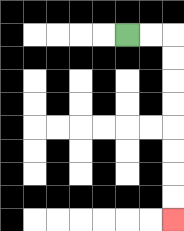{'start': '[5, 1]', 'end': '[7, 9]', 'path_directions': 'R,R,D,D,D,D,D,D,D,D', 'path_coordinates': '[[5, 1], [6, 1], [7, 1], [7, 2], [7, 3], [7, 4], [7, 5], [7, 6], [7, 7], [7, 8], [7, 9]]'}